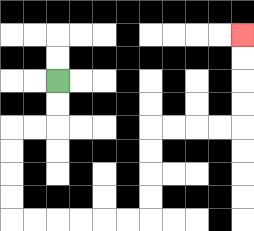{'start': '[2, 3]', 'end': '[10, 1]', 'path_directions': 'D,D,L,L,D,D,D,D,R,R,R,R,R,R,U,U,U,U,R,R,R,R,U,U,U,U', 'path_coordinates': '[[2, 3], [2, 4], [2, 5], [1, 5], [0, 5], [0, 6], [0, 7], [0, 8], [0, 9], [1, 9], [2, 9], [3, 9], [4, 9], [5, 9], [6, 9], [6, 8], [6, 7], [6, 6], [6, 5], [7, 5], [8, 5], [9, 5], [10, 5], [10, 4], [10, 3], [10, 2], [10, 1]]'}